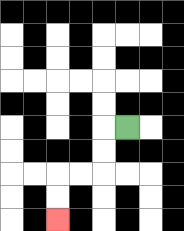{'start': '[5, 5]', 'end': '[2, 9]', 'path_directions': 'L,D,D,L,L,D,D', 'path_coordinates': '[[5, 5], [4, 5], [4, 6], [4, 7], [3, 7], [2, 7], [2, 8], [2, 9]]'}